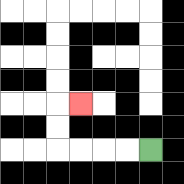{'start': '[6, 6]', 'end': '[3, 4]', 'path_directions': 'L,L,L,L,U,U,R', 'path_coordinates': '[[6, 6], [5, 6], [4, 6], [3, 6], [2, 6], [2, 5], [2, 4], [3, 4]]'}